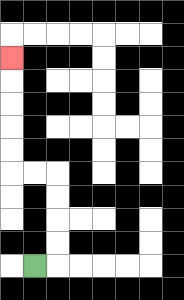{'start': '[1, 11]', 'end': '[0, 2]', 'path_directions': 'R,U,U,U,U,L,L,U,U,U,U,U', 'path_coordinates': '[[1, 11], [2, 11], [2, 10], [2, 9], [2, 8], [2, 7], [1, 7], [0, 7], [0, 6], [0, 5], [0, 4], [0, 3], [0, 2]]'}